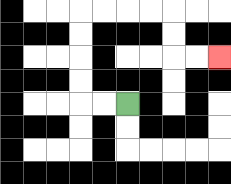{'start': '[5, 4]', 'end': '[9, 2]', 'path_directions': 'L,L,U,U,U,U,R,R,R,R,D,D,R,R', 'path_coordinates': '[[5, 4], [4, 4], [3, 4], [3, 3], [3, 2], [3, 1], [3, 0], [4, 0], [5, 0], [6, 0], [7, 0], [7, 1], [7, 2], [8, 2], [9, 2]]'}